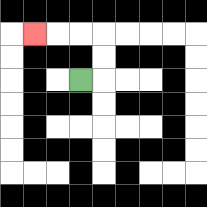{'start': '[3, 3]', 'end': '[1, 1]', 'path_directions': 'R,U,U,L,L,L', 'path_coordinates': '[[3, 3], [4, 3], [4, 2], [4, 1], [3, 1], [2, 1], [1, 1]]'}